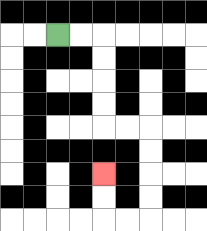{'start': '[2, 1]', 'end': '[4, 7]', 'path_directions': 'R,R,D,D,D,D,R,R,D,D,D,D,L,L,U,U', 'path_coordinates': '[[2, 1], [3, 1], [4, 1], [4, 2], [4, 3], [4, 4], [4, 5], [5, 5], [6, 5], [6, 6], [6, 7], [6, 8], [6, 9], [5, 9], [4, 9], [4, 8], [4, 7]]'}